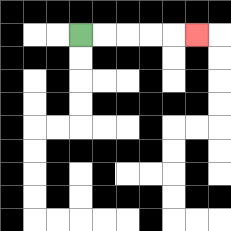{'start': '[3, 1]', 'end': '[8, 1]', 'path_directions': 'R,R,R,R,R', 'path_coordinates': '[[3, 1], [4, 1], [5, 1], [6, 1], [7, 1], [8, 1]]'}